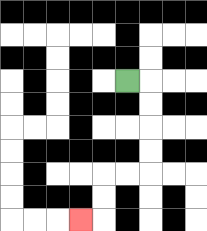{'start': '[5, 3]', 'end': '[3, 9]', 'path_directions': 'R,D,D,D,D,L,L,D,D,L', 'path_coordinates': '[[5, 3], [6, 3], [6, 4], [6, 5], [6, 6], [6, 7], [5, 7], [4, 7], [4, 8], [4, 9], [3, 9]]'}